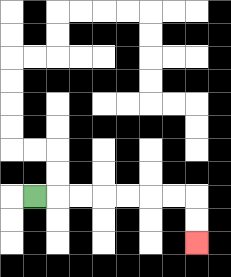{'start': '[1, 8]', 'end': '[8, 10]', 'path_directions': 'R,R,R,R,R,R,R,D,D', 'path_coordinates': '[[1, 8], [2, 8], [3, 8], [4, 8], [5, 8], [6, 8], [7, 8], [8, 8], [8, 9], [8, 10]]'}